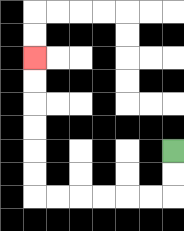{'start': '[7, 6]', 'end': '[1, 2]', 'path_directions': 'D,D,L,L,L,L,L,L,U,U,U,U,U,U', 'path_coordinates': '[[7, 6], [7, 7], [7, 8], [6, 8], [5, 8], [4, 8], [3, 8], [2, 8], [1, 8], [1, 7], [1, 6], [1, 5], [1, 4], [1, 3], [1, 2]]'}